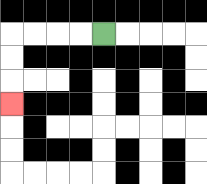{'start': '[4, 1]', 'end': '[0, 4]', 'path_directions': 'L,L,L,L,D,D,D', 'path_coordinates': '[[4, 1], [3, 1], [2, 1], [1, 1], [0, 1], [0, 2], [0, 3], [0, 4]]'}